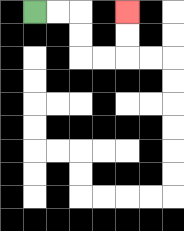{'start': '[1, 0]', 'end': '[5, 0]', 'path_directions': 'R,R,D,D,R,R,U,U', 'path_coordinates': '[[1, 0], [2, 0], [3, 0], [3, 1], [3, 2], [4, 2], [5, 2], [5, 1], [5, 0]]'}